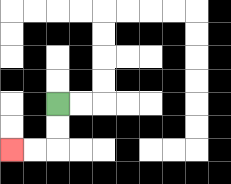{'start': '[2, 4]', 'end': '[0, 6]', 'path_directions': 'D,D,L,L', 'path_coordinates': '[[2, 4], [2, 5], [2, 6], [1, 6], [0, 6]]'}